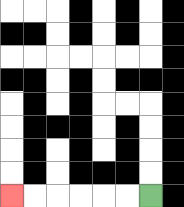{'start': '[6, 8]', 'end': '[0, 8]', 'path_directions': 'L,L,L,L,L,L', 'path_coordinates': '[[6, 8], [5, 8], [4, 8], [3, 8], [2, 8], [1, 8], [0, 8]]'}